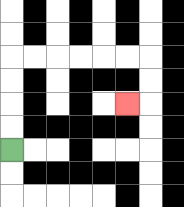{'start': '[0, 6]', 'end': '[5, 4]', 'path_directions': 'U,U,U,U,R,R,R,R,R,R,D,D,L', 'path_coordinates': '[[0, 6], [0, 5], [0, 4], [0, 3], [0, 2], [1, 2], [2, 2], [3, 2], [4, 2], [5, 2], [6, 2], [6, 3], [6, 4], [5, 4]]'}